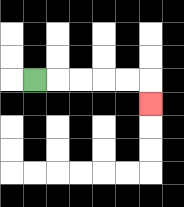{'start': '[1, 3]', 'end': '[6, 4]', 'path_directions': 'R,R,R,R,R,D', 'path_coordinates': '[[1, 3], [2, 3], [3, 3], [4, 3], [5, 3], [6, 3], [6, 4]]'}